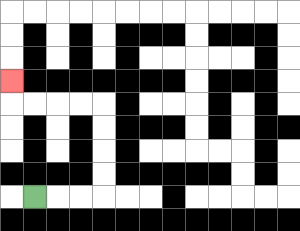{'start': '[1, 8]', 'end': '[0, 3]', 'path_directions': 'R,R,R,U,U,U,U,L,L,L,L,U', 'path_coordinates': '[[1, 8], [2, 8], [3, 8], [4, 8], [4, 7], [4, 6], [4, 5], [4, 4], [3, 4], [2, 4], [1, 4], [0, 4], [0, 3]]'}